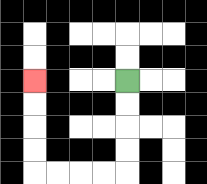{'start': '[5, 3]', 'end': '[1, 3]', 'path_directions': 'D,D,D,D,L,L,L,L,U,U,U,U', 'path_coordinates': '[[5, 3], [5, 4], [5, 5], [5, 6], [5, 7], [4, 7], [3, 7], [2, 7], [1, 7], [1, 6], [1, 5], [1, 4], [1, 3]]'}